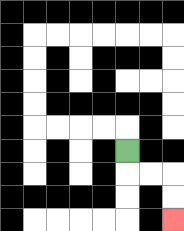{'start': '[5, 6]', 'end': '[7, 9]', 'path_directions': 'D,R,R,D,D', 'path_coordinates': '[[5, 6], [5, 7], [6, 7], [7, 7], [7, 8], [7, 9]]'}